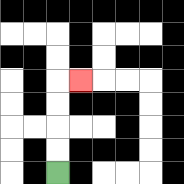{'start': '[2, 7]', 'end': '[3, 3]', 'path_directions': 'U,U,U,U,R', 'path_coordinates': '[[2, 7], [2, 6], [2, 5], [2, 4], [2, 3], [3, 3]]'}